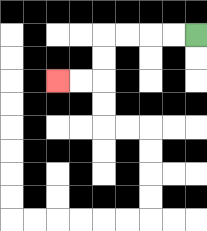{'start': '[8, 1]', 'end': '[2, 3]', 'path_directions': 'L,L,L,L,D,D,L,L', 'path_coordinates': '[[8, 1], [7, 1], [6, 1], [5, 1], [4, 1], [4, 2], [4, 3], [3, 3], [2, 3]]'}